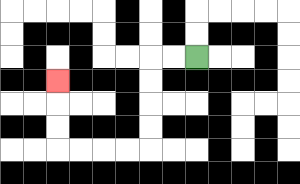{'start': '[8, 2]', 'end': '[2, 3]', 'path_directions': 'L,L,D,D,D,D,L,L,L,L,U,U,U', 'path_coordinates': '[[8, 2], [7, 2], [6, 2], [6, 3], [6, 4], [6, 5], [6, 6], [5, 6], [4, 6], [3, 6], [2, 6], [2, 5], [2, 4], [2, 3]]'}